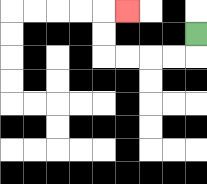{'start': '[8, 1]', 'end': '[5, 0]', 'path_directions': 'D,L,L,L,L,U,U,R', 'path_coordinates': '[[8, 1], [8, 2], [7, 2], [6, 2], [5, 2], [4, 2], [4, 1], [4, 0], [5, 0]]'}